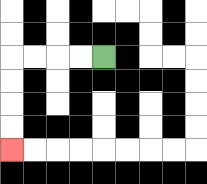{'start': '[4, 2]', 'end': '[0, 6]', 'path_directions': 'L,L,L,L,D,D,D,D', 'path_coordinates': '[[4, 2], [3, 2], [2, 2], [1, 2], [0, 2], [0, 3], [0, 4], [0, 5], [0, 6]]'}